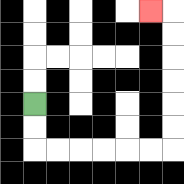{'start': '[1, 4]', 'end': '[6, 0]', 'path_directions': 'D,D,R,R,R,R,R,R,U,U,U,U,U,U,L', 'path_coordinates': '[[1, 4], [1, 5], [1, 6], [2, 6], [3, 6], [4, 6], [5, 6], [6, 6], [7, 6], [7, 5], [7, 4], [7, 3], [7, 2], [7, 1], [7, 0], [6, 0]]'}